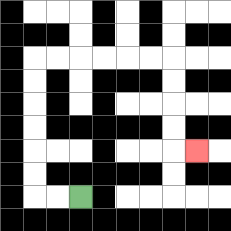{'start': '[3, 8]', 'end': '[8, 6]', 'path_directions': 'L,L,U,U,U,U,U,U,R,R,R,R,R,R,D,D,D,D,R', 'path_coordinates': '[[3, 8], [2, 8], [1, 8], [1, 7], [1, 6], [1, 5], [1, 4], [1, 3], [1, 2], [2, 2], [3, 2], [4, 2], [5, 2], [6, 2], [7, 2], [7, 3], [7, 4], [7, 5], [7, 6], [8, 6]]'}